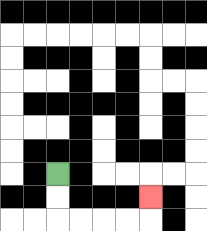{'start': '[2, 7]', 'end': '[6, 8]', 'path_directions': 'D,D,R,R,R,R,U', 'path_coordinates': '[[2, 7], [2, 8], [2, 9], [3, 9], [4, 9], [5, 9], [6, 9], [6, 8]]'}